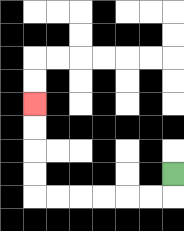{'start': '[7, 7]', 'end': '[1, 4]', 'path_directions': 'D,L,L,L,L,L,L,U,U,U,U', 'path_coordinates': '[[7, 7], [7, 8], [6, 8], [5, 8], [4, 8], [3, 8], [2, 8], [1, 8], [1, 7], [1, 6], [1, 5], [1, 4]]'}